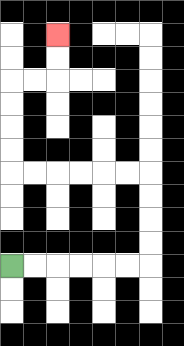{'start': '[0, 11]', 'end': '[2, 1]', 'path_directions': 'R,R,R,R,R,R,U,U,U,U,L,L,L,L,L,L,U,U,U,U,R,R,U,U', 'path_coordinates': '[[0, 11], [1, 11], [2, 11], [3, 11], [4, 11], [5, 11], [6, 11], [6, 10], [6, 9], [6, 8], [6, 7], [5, 7], [4, 7], [3, 7], [2, 7], [1, 7], [0, 7], [0, 6], [0, 5], [0, 4], [0, 3], [1, 3], [2, 3], [2, 2], [2, 1]]'}